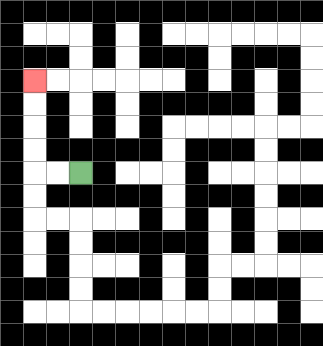{'start': '[3, 7]', 'end': '[1, 3]', 'path_directions': 'L,L,U,U,U,U', 'path_coordinates': '[[3, 7], [2, 7], [1, 7], [1, 6], [1, 5], [1, 4], [1, 3]]'}